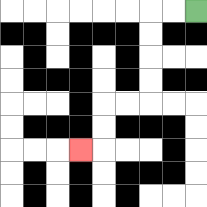{'start': '[8, 0]', 'end': '[3, 6]', 'path_directions': 'L,L,D,D,D,D,L,L,D,D,L', 'path_coordinates': '[[8, 0], [7, 0], [6, 0], [6, 1], [6, 2], [6, 3], [6, 4], [5, 4], [4, 4], [4, 5], [4, 6], [3, 6]]'}